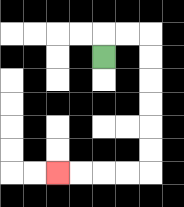{'start': '[4, 2]', 'end': '[2, 7]', 'path_directions': 'U,R,R,D,D,D,D,D,D,L,L,L,L', 'path_coordinates': '[[4, 2], [4, 1], [5, 1], [6, 1], [6, 2], [6, 3], [6, 4], [6, 5], [6, 6], [6, 7], [5, 7], [4, 7], [3, 7], [2, 7]]'}